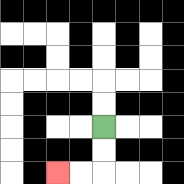{'start': '[4, 5]', 'end': '[2, 7]', 'path_directions': 'D,D,L,L', 'path_coordinates': '[[4, 5], [4, 6], [4, 7], [3, 7], [2, 7]]'}